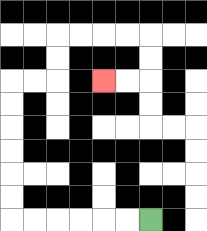{'start': '[6, 9]', 'end': '[4, 3]', 'path_directions': 'L,L,L,L,L,L,U,U,U,U,U,U,R,R,U,U,R,R,R,R,D,D,L,L', 'path_coordinates': '[[6, 9], [5, 9], [4, 9], [3, 9], [2, 9], [1, 9], [0, 9], [0, 8], [0, 7], [0, 6], [0, 5], [0, 4], [0, 3], [1, 3], [2, 3], [2, 2], [2, 1], [3, 1], [4, 1], [5, 1], [6, 1], [6, 2], [6, 3], [5, 3], [4, 3]]'}